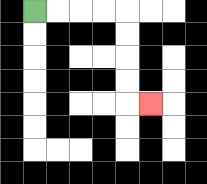{'start': '[1, 0]', 'end': '[6, 4]', 'path_directions': 'R,R,R,R,D,D,D,D,R', 'path_coordinates': '[[1, 0], [2, 0], [3, 0], [4, 0], [5, 0], [5, 1], [5, 2], [5, 3], [5, 4], [6, 4]]'}